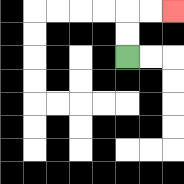{'start': '[5, 2]', 'end': '[7, 0]', 'path_directions': 'U,U,R,R', 'path_coordinates': '[[5, 2], [5, 1], [5, 0], [6, 0], [7, 0]]'}